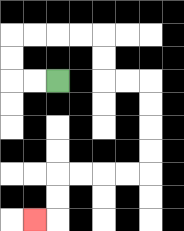{'start': '[2, 3]', 'end': '[1, 9]', 'path_directions': 'L,L,U,U,R,R,R,R,D,D,R,R,D,D,D,D,L,L,L,L,D,D,L', 'path_coordinates': '[[2, 3], [1, 3], [0, 3], [0, 2], [0, 1], [1, 1], [2, 1], [3, 1], [4, 1], [4, 2], [4, 3], [5, 3], [6, 3], [6, 4], [6, 5], [6, 6], [6, 7], [5, 7], [4, 7], [3, 7], [2, 7], [2, 8], [2, 9], [1, 9]]'}